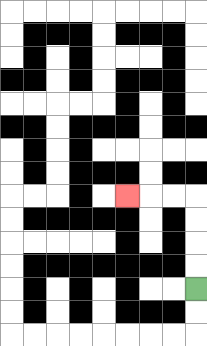{'start': '[8, 12]', 'end': '[5, 8]', 'path_directions': 'U,U,U,U,L,L,L', 'path_coordinates': '[[8, 12], [8, 11], [8, 10], [8, 9], [8, 8], [7, 8], [6, 8], [5, 8]]'}